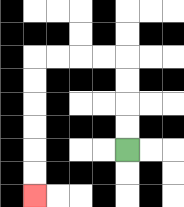{'start': '[5, 6]', 'end': '[1, 8]', 'path_directions': 'U,U,U,U,L,L,L,L,D,D,D,D,D,D', 'path_coordinates': '[[5, 6], [5, 5], [5, 4], [5, 3], [5, 2], [4, 2], [3, 2], [2, 2], [1, 2], [1, 3], [1, 4], [1, 5], [1, 6], [1, 7], [1, 8]]'}